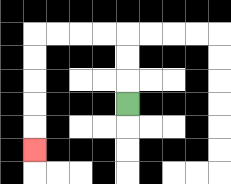{'start': '[5, 4]', 'end': '[1, 6]', 'path_directions': 'U,U,U,L,L,L,L,D,D,D,D,D', 'path_coordinates': '[[5, 4], [5, 3], [5, 2], [5, 1], [4, 1], [3, 1], [2, 1], [1, 1], [1, 2], [1, 3], [1, 4], [1, 5], [1, 6]]'}